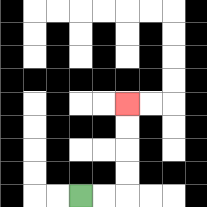{'start': '[3, 8]', 'end': '[5, 4]', 'path_directions': 'R,R,U,U,U,U', 'path_coordinates': '[[3, 8], [4, 8], [5, 8], [5, 7], [5, 6], [5, 5], [5, 4]]'}